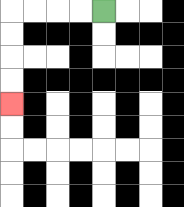{'start': '[4, 0]', 'end': '[0, 4]', 'path_directions': 'L,L,L,L,D,D,D,D', 'path_coordinates': '[[4, 0], [3, 0], [2, 0], [1, 0], [0, 0], [0, 1], [0, 2], [0, 3], [0, 4]]'}